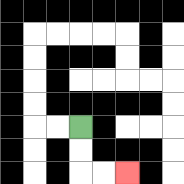{'start': '[3, 5]', 'end': '[5, 7]', 'path_directions': 'D,D,R,R', 'path_coordinates': '[[3, 5], [3, 6], [3, 7], [4, 7], [5, 7]]'}